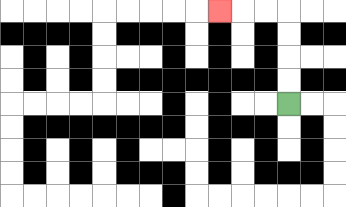{'start': '[12, 4]', 'end': '[9, 0]', 'path_directions': 'U,U,U,U,L,L,L', 'path_coordinates': '[[12, 4], [12, 3], [12, 2], [12, 1], [12, 0], [11, 0], [10, 0], [9, 0]]'}